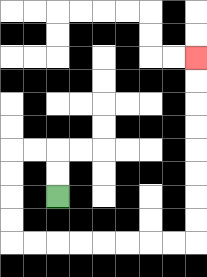{'start': '[2, 8]', 'end': '[8, 2]', 'path_directions': 'U,U,L,L,D,D,D,D,R,R,R,R,R,R,R,R,U,U,U,U,U,U,U,U', 'path_coordinates': '[[2, 8], [2, 7], [2, 6], [1, 6], [0, 6], [0, 7], [0, 8], [0, 9], [0, 10], [1, 10], [2, 10], [3, 10], [4, 10], [5, 10], [6, 10], [7, 10], [8, 10], [8, 9], [8, 8], [8, 7], [8, 6], [8, 5], [8, 4], [8, 3], [8, 2]]'}